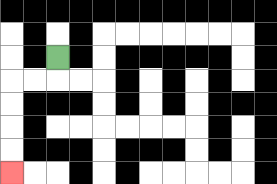{'start': '[2, 2]', 'end': '[0, 7]', 'path_directions': 'D,L,L,D,D,D,D', 'path_coordinates': '[[2, 2], [2, 3], [1, 3], [0, 3], [0, 4], [0, 5], [0, 6], [0, 7]]'}